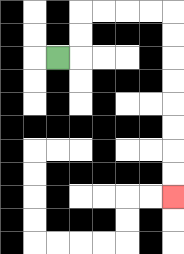{'start': '[2, 2]', 'end': '[7, 8]', 'path_directions': 'R,U,U,R,R,R,R,D,D,D,D,D,D,D,D', 'path_coordinates': '[[2, 2], [3, 2], [3, 1], [3, 0], [4, 0], [5, 0], [6, 0], [7, 0], [7, 1], [7, 2], [7, 3], [7, 4], [7, 5], [7, 6], [7, 7], [7, 8]]'}